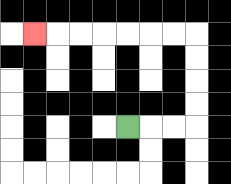{'start': '[5, 5]', 'end': '[1, 1]', 'path_directions': 'R,R,R,U,U,U,U,L,L,L,L,L,L,L', 'path_coordinates': '[[5, 5], [6, 5], [7, 5], [8, 5], [8, 4], [8, 3], [8, 2], [8, 1], [7, 1], [6, 1], [5, 1], [4, 1], [3, 1], [2, 1], [1, 1]]'}